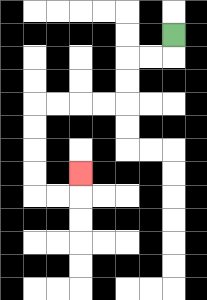{'start': '[7, 1]', 'end': '[3, 7]', 'path_directions': 'D,L,L,D,D,L,L,L,L,D,D,D,D,R,R,U', 'path_coordinates': '[[7, 1], [7, 2], [6, 2], [5, 2], [5, 3], [5, 4], [4, 4], [3, 4], [2, 4], [1, 4], [1, 5], [1, 6], [1, 7], [1, 8], [2, 8], [3, 8], [3, 7]]'}